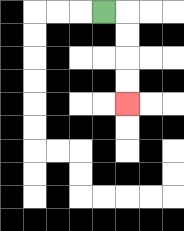{'start': '[4, 0]', 'end': '[5, 4]', 'path_directions': 'R,D,D,D,D', 'path_coordinates': '[[4, 0], [5, 0], [5, 1], [5, 2], [5, 3], [5, 4]]'}